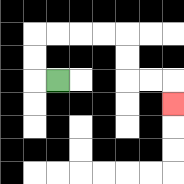{'start': '[2, 3]', 'end': '[7, 4]', 'path_directions': 'L,U,U,R,R,R,R,D,D,R,R,D', 'path_coordinates': '[[2, 3], [1, 3], [1, 2], [1, 1], [2, 1], [3, 1], [4, 1], [5, 1], [5, 2], [5, 3], [6, 3], [7, 3], [7, 4]]'}